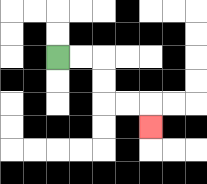{'start': '[2, 2]', 'end': '[6, 5]', 'path_directions': 'R,R,D,D,R,R,D', 'path_coordinates': '[[2, 2], [3, 2], [4, 2], [4, 3], [4, 4], [5, 4], [6, 4], [6, 5]]'}